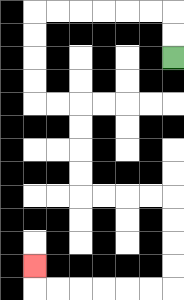{'start': '[7, 2]', 'end': '[1, 11]', 'path_directions': 'U,U,L,L,L,L,L,L,D,D,D,D,R,R,D,D,D,D,R,R,R,R,D,D,D,D,L,L,L,L,L,L,U', 'path_coordinates': '[[7, 2], [7, 1], [7, 0], [6, 0], [5, 0], [4, 0], [3, 0], [2, 0], [1, 0], [1, 1], [1, 2], [1, 3], [1, 4], [2, 4], [3, 4], [3, 5], [3, 6], [3, 7], [3, 8], [4, 8], [5, 8], [6, 8], [7, 8], [7, 9], [7, 10], [7, 11], [7, 12], [6, 12], [5, 12], [4, 12], [3, 12], [2, 12], [1, 12], [1, 11]]'}